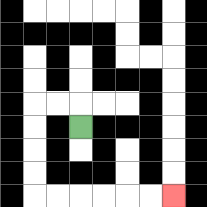{'start': '[3, 5]', 'end': '[7, 8]', 'path_directions': 'U,L,L,D,D,D,D,R,R,R,R,R,R', 'path_coordinates': '[[3, 5], [3, 4], [2, 4], [1, 4], [1, 5], [1, 6], [1, 7], [1, 8], [2, 8], [3, 8], [4, 8], [5, 8], [6, 8], [7, 8]]'}